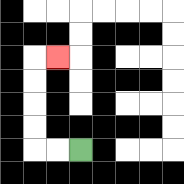{'start': '[3, 6]', 'end': '[2, 2]', 'path_directions': 'L,L,U,U,U,U,R', 'path_coordinates': '[[3, 6], [2, 6], [1, 6], [1, 5], [1, 4], [1, 3], [1, 2], [2, 2]]'}